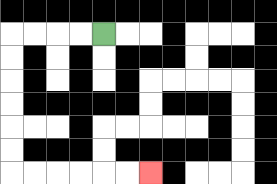{'start': '[4, 1]', 'end': '[6, 7]', 'path_directions': 'L,L,L,L,D,D,D,D,D,D,R,R,R,R,R,R', 'path_coordinates': '[[4, 1], [3, 1], [2, 1], [1, 1], [0, 1], [0, 2], [0, 3], [0, 4], [0, 5], [0, 6], [0, 7], [1, 7], [2, 7], [3, 7], [4, 7], [5, 7], [6, 7]]'}